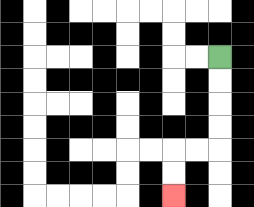{'start': '[9, 2]', 'end': '[7, 8]', 'path_directions': 'D,D,D,D,L,L,D,D', 'path_coordinates': '[[9, 2], [9, 3], [9, 4], [9, 5], [9, 6], [8, 6], [7, 6], [7, 7], [7, 8]]'}